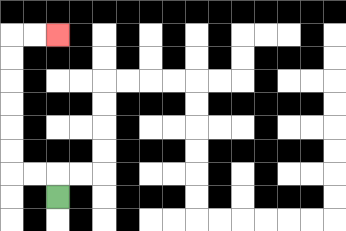{'start': '[2, 8]', 'end': '[2, 1]', 'path_directions': 'U,L,L,U,U,U,U,U,U,R,R', 'path_coordinates': '[[2, 8], [2, 7], [1, 7], [0, 7], [0, 6], [0, 5], [0, 4], [0, 3], [0, 2], [0, 1], [1, 1], [2, 1]]'}